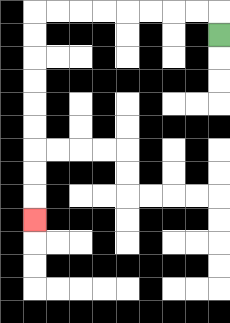{'start': '[9, 1]', 'end': '[1, 9]', 'path_directions': 'U,L,L,L,L,L,L,L,L,D,D,D,D,D,D,D,D,D', 'path_coordinates': '[[9, 1], [9, 0], [8, 0], [7, 0], [6, 0], [5, 0], [4, 0], [3, 0], [2, 0], [1, 0], [1, 1], [1, 2], [1, 3], [1, 4], [1, 5], [1, 6], [1, 7], [1, 8], [1, 9]]'}